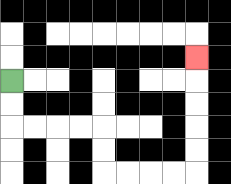{'start': '[0, 3]', 'end': '[8, 2]', 'path_directions': 'D,D,R,R,R,R,D,D,R,R,R,R,U,U,U,U,U', 'path_coordinates': '[[0, 3], [0, 4], [0, 5], [1, 5], [2, 5], [3, 5], [4, 5], [4, 6], [4, 7], [5, 7], [6, 7], [7, 7], [8, 7], [8, 6], [8, 5], [8, 4], [8, 3], [8, 2]]'}